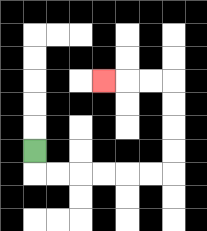{'start': '[1, 6]', 'end': '[4, 3]', 'path_directions': 'D,R,R,R,R,R,R,U,U,U,U,L,L,L', 'path_coordinates': '[[1, 6], [1, 7], [2, 7], [3, 7], [4, 7], [5, 7], [6, 7], [7, 7], [7, 6], [7, 5], [7, 4], [7, 3], [6, 3], [5, 3], [4, 3]]'}